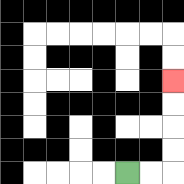{'start': '[5, 7]', 'end': '[7, 3]', 'path_directions': 'R,R,U,U,U,U', 'path_coordinates': '[[5, 7], [6, 7], [7, 7], [7, 6], [7, 5], [7, 4], [7, 3]]'}